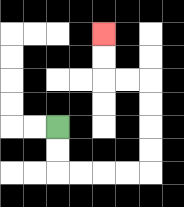{'start': '[2, 5]', 'end': '[4, 1]', 'path_directions': 'D,D,R,R,R,R,U,U,U,U,L,L,U,U', 'path_coordinates': '[[2, 5], [2, 6], [2, 7], [3, 7], [4, 7], [5, 7], [6, 7], [6, 6], [6, 5], [6, 4], [6, 3], [5, 3], [4, 3], [4, 2], [4, 1]]'}